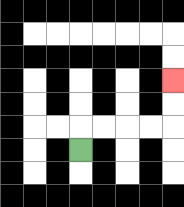{'start': '[3, 6]', 'end': '[7, 3]', 'path_directions': 'U,R,R,R,R,U,U', 'path_coordinates': '[[3, 6], [3, 5], [4, 5], [5, 5], [6, 5], [7, 5], [7, 4], [7, 3]]'}